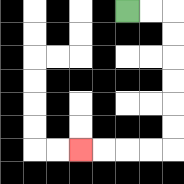{'start': '[5, 0]', 'end': '[3, 6]', 'path_directions': 'R,R,D,D,D,D,D,D,L,L,L,L', 'path_coordinates': '[[5, 0], [6, 0], [7, 0], [7, 1], [7, 2], [7, 3], [7, 4], [7, 5], [7, 6], [6, 6], [5, 6], [4, 6], [3, 6]]'}